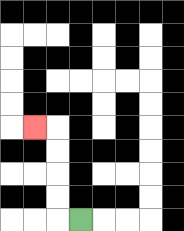{'start': '[3, 9]', 'end': '[1, 5]', 'path_directions': 'L,U,U,U,U,L', 'path_coordinates': '[[3, 9], [2, 9], [2, 8], [2, 7], [2, 6], [2, 5], [1, 5]]'}